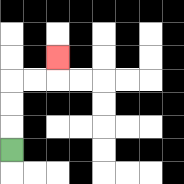{'start': '[0, 6]', 'end': '[2, 2]', 'path_directions': 'U,U,U,R,R,U', 'path_coordinates': '[[0, 6], [0, 5], [0, 4], [0, 3], [1, 3], [2, 3], [2, 2]]'}